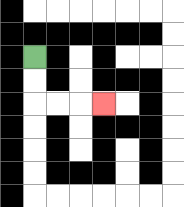{'start': '[1, 2]', 'end': '[4, 4]', 'path_directions': 'D,D,R,R,R', 'path_coordinates': '[[1, 2], [1, 3], [1, 4], [2, 4], [3, 4], [4, 4]]'}